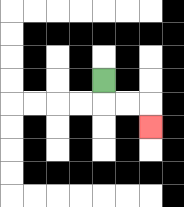{'start': '[4, 3]', 'end': '[6, 5]', 'path_directions': 'D,R,R,D', 'path_coordinates': '[[4, 3], [4, 4], [5, 4], [6, 4], [6, 5]]'}